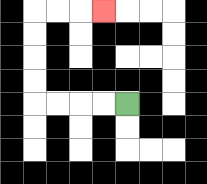{'start': '[5, 4]', 'end': '[4, 0]', 'path_directions': 'L,L,L,L,U,U,U,U,R,R,R', 'path_coordinates': '[[5, 4], [4, 4], [3, 4], [2, 4], [1, 4], [1, 3], [1, 2], [1, 1], [1, 0], [2, 0], [3, 0], [4, 0]]'}